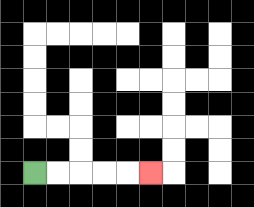{'start': '[1, 7]', 'end': '[6, 7]', 'path_directions': 'R,R,R,R,R', 'path_coordinates': '[[1, 7], [2, 7], [3, 7], [4, 7], [5, 7], [6, 7]]'}